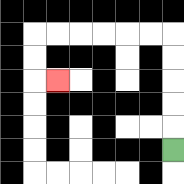{'start': '[7, 6]', 'end': '[2, 3]', 'path_directions': 'U,U,U,U,U,L,L,L,L,L,L,D,D,R', 'path_coordinates': '[[7, 6], [7, 5], [7, 4], [7, 3], [7, 2], [7, 1], [6, 1], [5, 1], [4, 1], [3, 1], [2, 1], [1, 1], [1, 2], [1, 3], [2, 3]]'}